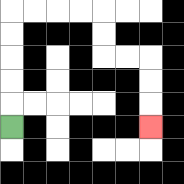{'start': '[0, 5]', 'end': '[6, 5]', 'path_directions': 'U,U,U,U,U,R,R,R,R,D,D,R,R,D,D,D', 'path_coordinates': '[[0, 5], [0, 4], [0, 3], [0, 2], [0, 1], [0, 0], [1, 0], [2, 0], [3, 0], [4, 0], [4, 1], [4, 2], [5, 2], [6, 2], [6, 3], [6, 4], [6, 5]]'}